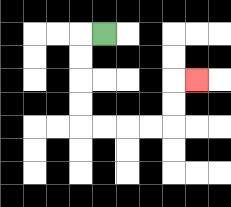{'start': '[4, 1]', 'end': '[8, 3]', 'path_directions': 'L,D,D,D,D,R,R,R,R,U,U,R', 'path_coordinates': '[[4, 1], [3, 1], [3, 2], [3, 3], [3, 4], [3, 5], [4, 5], [5, 5], [6, 5], [7, 5], [7, 4], [7, 3], [8, 3]]'}